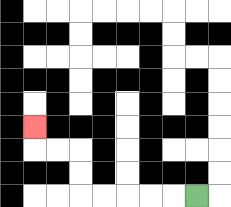{'start': '[8, 8]', 'end': '[1, 5]', 'path_directions': 'L,L,L,L,L,U,U,L,L,U', 'path_coordinates': '[[8, 8], [7, 8], [6, 8], [5, 8], [4, 8], [3, 8], [3, 7], [3, 6], [2, 6], [1, 6], [1, 5]]'}